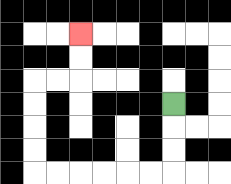{'start': '[7, 4]', 'end': '[3, 1]', 'path_directions': 'D,D,D,L,L,L,L,L,L,U,U,U,U,R,R,U,U', 'path_coordinates': '[[7, 4], [7, 5], [7, 6], [7, 7], [6, 7], [5, 7], [4, 7], [3, 7], [2, 7], [1, 7], [1, 6], [1, 5], [1, 4], [1, 3], [2, 3], [3, 3], [3, 2], [3, 1]]'}